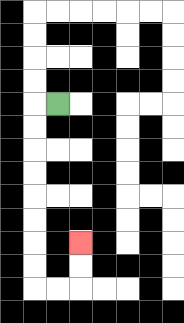{'start': '[2, 4]', 'end': '[3, 10]', 'path_directions': 'L,D,D,D,D,D,D,D,D,R,R,U,U', 'path_coordinates': '[[2, 4], [1, 4], [1, 5], [1, 6], [1, 7], [1, 8], [1, 9], [1, 10], [1, 11], [1, 12], [2, 12], [3, 12], [3, 11], [3, 10]]'}